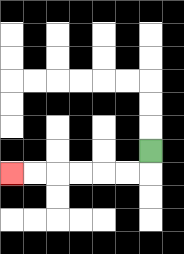{'start': '[6, 6]', 'end': '[0, 7]', 'path_directions': 'D,L,L,L,L,L,L', 'path_coordinates': '[[6, 6], [6, 7], [5, 7], [4, 7], [3, 7], [2, 7], [1, 7], [0, 7]]'}